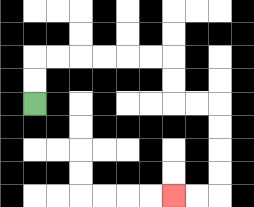{'start': '[1, 4]', 'end': '[7, 8]', 'path_directions': 'U,U,R,R,R,R,R,R,D,D,R,R,D,D,D,D,L,L', 'path_coordinates': '[[1, 4], [1, 3], [1, 2], [2, 2], [3, 2], [4, 2], [5, 2], [6, 2], [7, 2], [7, 3], [7, 4], [8, 4], [9, 4], [9, 5], [9, 6], [9, 7], [9, 8], [8, 8], [7, 8]]'}